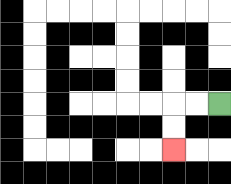{'start': '[9, 4]', 'end': '[7, 6]', 'path_directions': 'L,L,D,D', 'path_coordinates': '[[9, 4], [8, 4], [7, 4], [7, 5], [7, 6]]'}